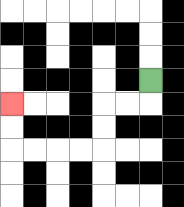{'start': '[6, 3]', 'end': '[0, 4]', 'path_directions': 'D,L,L,D,D,L,L,L,L,U,U', 'path_coordinates': '[[6, 3], [6, 4], [5, 4], [4, 4], [4, 5], [4, 6], [3, 6], [2, 6], [1, 6], [0, 6], [0, 5], [0, 4]]'}